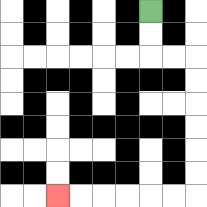{'start': '[6, 0]', 'end': '[2, 8]', 'path_directions': 'D,D,R,R,D,D,D,D,D,D,L,L,L,L,L,L', 'path_coordinates': '[[6, 0], [6, 1], [6, 2], [7, 2], [8, 2], [8, 3], [8, 4], [8, 5], [8, 6], [8, 7], [8, 8], [7, 8], [6, 8], [5, 8], [4, 8], [3, 8], [2, 8]]'}